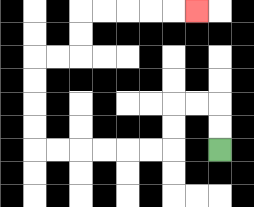{'start': '[9, 6]', 'end': '[8, 0]', 'path_directions': 'U,U,L,L,D,D,L,L,L,L,L,L,U,U,U,U,R,R,U,U,R,R,R,R,R', 'path_coordinates': '[[9, 6], [9, 5], [9, 4], [8, 4], [7, 4], [7, 5], [7, 6], [6, 6], [5, 6], [4, 6], [3, 6], [2, 6], [1, 6], [1, 5], [1, 4], [1, 3], [1, 2], [2, 2], [3, 2], [3, 1], [3, 0], [4, 0], [5, 0], [6, 0], [7, 0], [8, 0]]'}